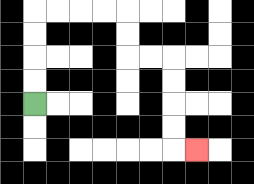{'start': '[1, 4]', 'end': '[8, 6]', 'path_directions': 'U,U,U,U,R,R,R,R,D,D,R,R,D,D,D,D,R', 'path_coordinates': '[[1, 4], [1, 3], [1, 2], [1, 1], [1, 0], [2, 0], [3, 0], [4, 0], [5, 0], [5, 1], [5, 2], [6, 2], [7, 2], [7, 3], [7, 4], [7, 5], [7, 6], [8, 6]]'}